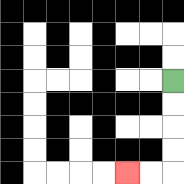{'start': '[7, 3]', 'end': '[5, 7]', 'path_directions': 'D,D,D,D,L,L', 'path_coordinates': '[[7, 3], [7, 4], [7, 5], [7, 6], [7, 7], [6, 7], [5, 7]]'}